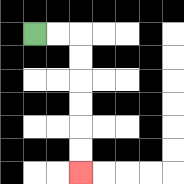{'start': '[1, 1]', 'end': '[3, 7]', 'path_directions': 'R,R,D,D,D,D,D,D', 'path_coordinates': '[[1, 1], [2, 1], [3, 1], [3, 2], [3, 3], [3, 4], [3, 5], [3, 6], [3, 7]]'}